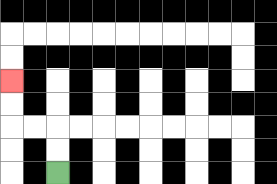{'start': '[2, 7]', 'end': '[0, 3]', 'path_directions': 'U,U,L,L,U,U', 'path_coordinates': '[[2, 7], [2, 6], [2, 5], [1, 5], [0, 5], [0, 4], [0, 3]]'}